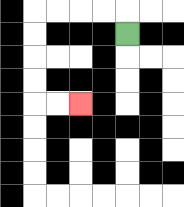{'start': '[5, 1]', 'end': '[3, 4]', 'path_directions': 'U,L,L,L,L,D,D,D,D,R,R', 'path_coordinates': '[[5, 1], [5, 0], [4, 0], [3, 0], [2, 0], [1, 0], [1, 1], [1, 2], [1, 3], [1, 4], [2, 4], [3, 4]]'}